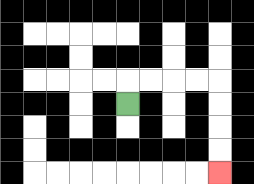{'start': '[5, 4]', 'end': '[9, 7]', 'path_directions': 'U,R,R,R,R,D,D,D,D', 'path_coordinates': '[[5, 4], [5, 3], [6, 3], [7, 3], [8, 3], [9, 3], [9, 4], [9, 5], [9, 6], [9, 7]]'}